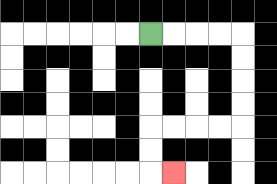{'start': '[6, 1]', 'end': '[7, 7]', 'path_directions': 'R,R,R,R,D,D,D,D,L,L,L,L,D,D,R', 'path_coordinates': '[[6, 1], [7, 1], [8, 1], [9, 1], [10, 1], [10, 2], [10, 3], [10, 4], [10, 5], [9, 5], [8, 5], [7, 5], [6, 5], [6, 6], [6, 7], [7, 7]]'}